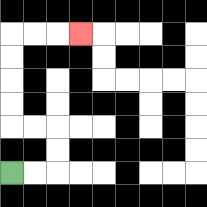{'start': '[0, 7]', 'end': '[3, 1]', 'path_directions': 'R,R,U,U,L,L,U,U,U,U,R,R,R', 'path_coordinates': '[[0, 7], [1, 7], [2, 7], [2, 6], [2, 5], [1, 5], [0, 5], [0, 4], [0, 3], [0, 2], [0, 1], [1, 1], [2, 1], [3, 1]]'}